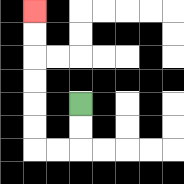{'start': '[3, 4]', 'end': '[1, 0]', 'path_directions': 'D,D,L,L,U,U,U,U,U,U', 'path_coordinates': '[[3, 4], [3, 5], [3, 6], [2, 6], [1, 6], [1, 5], [1, 4], [1, 3], [1, 2], [1, 1], [1, 0]]'}